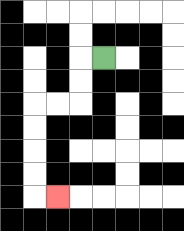{'start': '[4, 2]', 'end': '[2, 8]', 'path_directions': 'L,D,D,L,L,D,D,D,D,R', 'path_coordinates': '[[4, 2], [3, 2], [3, 3], [3, 4], [2, 4], [1, 4], [1, 5], [1, 6], [1, 7], [1, 8], [2, 8]]'}